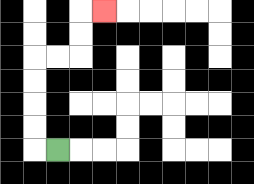{'start': '[2, 6]', 'end': '[4, 0]', 'path_directions': 'L,U,U,U,U,R,R,U,U,R', 'path_coordinates': '[[2, 6], [1, 6], [1, 5], [1, 4], [1, 3], [1, 2], [2, 2], [3, 2], [3, 1], [3, 0], [4, 0]]'}